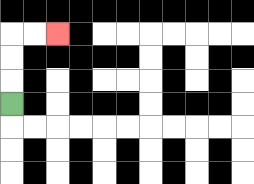{'start': '[0, 4]', 'end': '[2, 1]', 'path_directions': 'U,U,U,R,R', 'path_coordinates': '[[0, 4], [0, 3], [0, 2], [0, 1], [1, 1], [2, 1]]'}